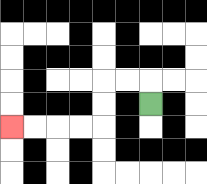{'start': '[6, 4]', 'end': '[0, 5]', 'path_directions': 'U,L,L,D,D,L,L,L,L', 'path_coordinates': '[[6, 4], [6, 3], [5, 3], [4, 3], [4, 4], [4, 5], [3, 5], [2, 5], [1, 5], [0, 5]]'}